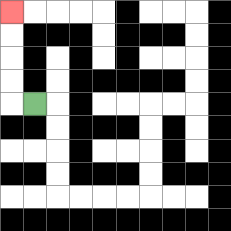{'start': '[1, 4]', 'end': '[0, 0]', 'path_directions': 'L,U,U,U,U', 'path_coordinates': '[[1, 4], [0, 4], [0, 3], [0, 2], [0, 1], [0, 0]]'}